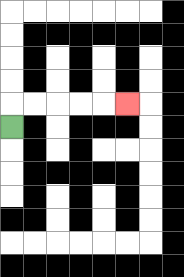{'start': '[0, 5]', 'end': '[5, 4]', 'path_directions': 'U,R,R,R,R,R', 'path_coordinates': '[[0, 5], [0, 4], [1, 4], [2, 4], [3, 4], [4, 4], [5, 4]]'}